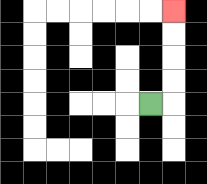{'start': '[6, 4]', 'end': '[7, 0]', 'path_directions': 'R,U,U,U,U', 'path_coordinates': '[[6, 4], [7, 4], [7, 3], [7, 2], [7, 1], [7, 0]]'}